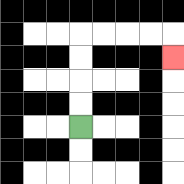{'start': '[3, 5]', 'end': '[7, 2]', 'path_directions': 'U,U,U,U,R,R,R,R,D', 'path_coordinates': '[[3, 5], [3, 4], [3, 3], [3, 2], [3, 1], [4, 1], [5, 1], [6, 1], [7, 1], [7, 2]]'}